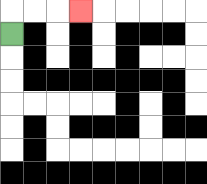{'start': '[0, 1]', 'end': '[3, 0]', 'path_directions': 'U,R,R,R', 'path_coordinates': '[[0, 1], [0, 0], [1, 0], [2, 0], [3, 0]]'}